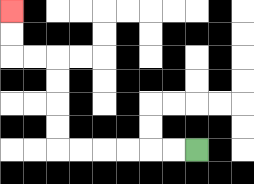{'start': '[8, 6]', 'end': '[0, 0]', 'path_directions': 'L,L,L,L,L,L,U,U,U,U,L,L,U,U', 'path_coordinates': '[[8, 6], [7, 6], [6, 6], [5, 6], [4, 6], [3, 6], [2, 6], [2, 5], [2, 4], [2, 3], [2, 2], [1, 2], [0, 2], [0, 1], [0, 0]]'}